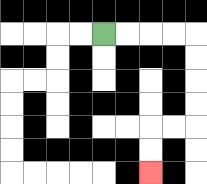{'start': '[4, 1]', 'end': '[6, 7]', 'path_directions': 'R,R,R,R,D,D,D,D,L,L,D,D', 'path_coordinates': '[[4, 1], [5, 1], [6, 1], [7, 1], [8, 1], [8, 2], [8, 3], [8, 4], [8, 5], [7, 5], [6, 5], [6, 6], [6, 7]]'}